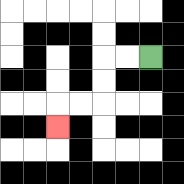{'start': '[6, 2]', 'end': '[2, 5]', 'path_directions': 'L,L,D,D,L,L,D', 'path_coordinates': '[[6, 2], [5, 2], [4, 2], [4, 3], [4, 4], [3, 4], [2, 4], [2, 5]]'}